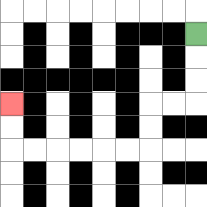{'start': '[8, 1]', 'end': '[0, 4]', 'path_directions': 'D,D,D,L,L,D,D,L,L,L,L,L,L,U,U', 'path_coordinates': '[[8, 1], [8, 2], [8, 3], [8, 4], [7, 4], [6, 4], [6, 5], [6, 6], [5, 6], [4, 6], [3, 6], [2, 6], [1, 6], [0, 6], [0, 5], [0, 4]]'}